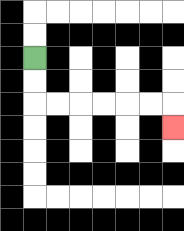{'start': '[1, 2]', 'end': '[7, 5]', 'path_directions': 'D,D,R,R,R,R,R,R,D', 'path_coordinates': '[[1, 2], [1, 3], [1, 4], [2, 4], [3, 4], [4, 4], [5, 4], [6, 4], [7, 4], [7, 5]]'}